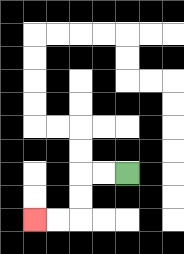{'start': '[5, 7]', 'end': '[1, 9]', 'path_directions': 'L,L,D,D,L,L', 'path_coordinates': '[[5, 7], [4, 7], [3, 7], [3, 8], [3, 9], [2, 9], [1, 9]]'}